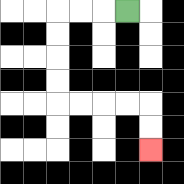{'start': '[5, 0]', 'end': '[6, 6]', 'path_directions': 'L,L,L,D,D,D,D,R,R,R,R,D,D', 'path_coordinates': '[[5, 0], [4, 0], [3, 0], [2, 0], [2, 1], [2, 2], [2, 3], [2, 4], [3, 4], [4, 4], [5, 4], [6, 4], [6, 5], [6, 6]]'}